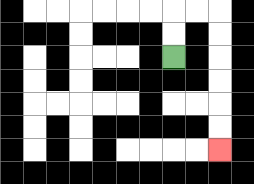{'start': '[7, 2]', 'end': '[9, 6]', 'path_directions': 'U,U,R,R,D,D,D,D,D,D', 'path_coordinates': '[[7, 2], [7, 1], [7, 0], [8, 0], [9, 0], [9, 1], [9, 2], [9, 3], [9, 4], [9, 5], [9, 6]]'}